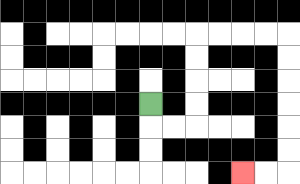{'start': '[6, 4]', 'end': '[10, 7]', 'path_directions': 'D,R,R,U,U,U,U,R,R,R,R,D,D,D,D,D,D,L,L', 'path_coordinates': '[[6, 4], [6, 5], [7, 5], [8, 5], [8, 4], [8, 3], [8, 2], [8, 1], [9, 1], [10, 1], [11, 1], [12, 1], [12, 2], [12, 3], [12, 4], [12, 5], [12, 6], [12, 7], [11, 7], [10, 7]]'}